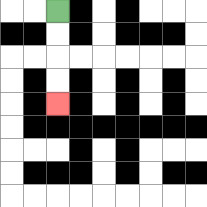{'start': '[2, 0]', 'end': '[2, 4]', 'path_directions': 'D,D,D,D', 'path_coordinates': '[[2, 0], [2, 1], [2, 2], [2, 3], [2, 4]]'}